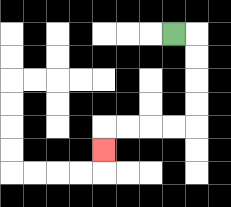{'start': '[7, 1]', 'end': '[4, 6]', 'path_directions': 'R,D,D,D,D,L,L,L,L,D', 'path_coordinates': '[[7, 1], [8, 1], [8, 2], [8, 3], [8, 4], [8, 5], [7, 5], [6, 5], [5, 5], [4, 5], [4, 6]]'}